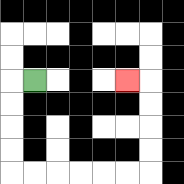{'start': '[1, 3]', 'end': '[5, 3]', 'path_directions': 'L,D,D,D,D,R,R,R,R,R,R,U,U,U,U,L', 'path_coordinates': '[[1, 3], [0, 3], [0, 4], [0, 5], [0, 6], [0, 7], [1, 7], [2, 7], [3, 7], [4, 7], [5, 7], [6, 7], [6, 6], [6, 5], [6, 4], [6, 3], [5, 3]]'}